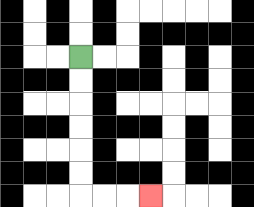{'start': '[3, 2]', 'end': '[6, 8]', 'path_directions': 'D,D,D,D,D,D,R,R,R', 'path_coordinates': '[[3, 2], [3, 3], [3, 4], [3, 5], [3, 6], [3, 7], [3, 8], [4, 8], [5, 8], [6, 8]]'}